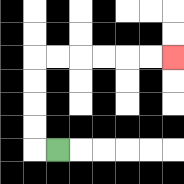{'start': '[2, 6]', 'end': '[7, 2]', 'path_directions': 'L,U,U,U,U,R,R,R,R,R,R', 'path_coordinates': '[[2, 6], [1, 6], [1, 5], [1, 4], [1, 3], [1, 2], [2, 2], [3, 2], [4, 2], [5, 2], [6, 2], [7, 2]]'}